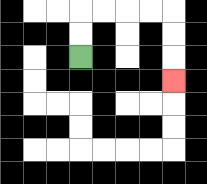{'start': '[3, 2]', 'end': '[7, 3]', 'path_directions': 'U,U,R,R,R,R,D,D,D', 'path_coordinates': '[[3, 2], [3, 1], [3, 0], [4, 0], [5, 0], [6, 0], [7, 0], [7, 1], [7, 2], [7, 3]]'}